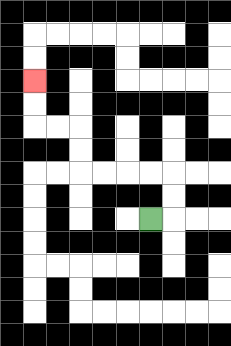{'start': '[6, 9]', 'end': '[1, 3]', 'path_directions': 'R,U,U,L,L,L,L,U,U,L,L,U,U', 'path_coordinates': '[[6, 9], [7, 9], [7, 8], [7, 7], [6, 7], [5, 7], [4, 7], [3, 7], [3, 6], [3, 5], [2, 5], [1, 5], [1, 4], [1, 3]]'}